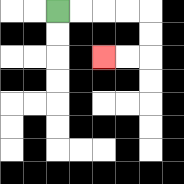{'start': '[2, 0]', 'end': '[4, 2]', 'path_directions': 'R,R,R,R,D,D,L,L', 'path_coordinates': '[[2, 0], [3, 0], [4, 0], [5, 0], [6, 0], [6, 1], [6, 2], [5, 2], [4, 2]]'}